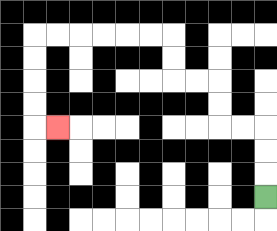{'start': '[11, 8]', 'end': '[2, 5]', 'path_directions': 'U,U,U,L,L,U,U,L,L,U,U,L,L,L,L,L,L,D,D,D,D,R', 'path_coordinates': '[[11, 8], [11, 7], [11, 6], [11, 5], [10, 5], [9, 5], [9, 4], [9, 3], [8, 3], [7, 3], [7, 2], [7, 1], [6, 1], [5, 1], [4, 1], [3, 1], [2, 1], [1, 1], [1, 2], [1, 3], [1, 4], [1, 5], [2, 5]]'}